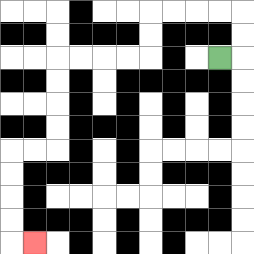{'start': '[9, 2]', 'end': '[1, 10]', 'path_directions': 'R,U,U,L,L,L,L,D,D,L,L,L,L,D,D,D,D,L,L,D,D,D,D,R', 'path_coordinates': '[[9, 2], [10, 2], [10, 1], [10, 0], [9, 0], [8, 0], [7, 0], [6, 0], [6, 1], [6, 2], [5, 2], [4, 2], [3, 2], [2, 2], [2, 3], [2, 4], [2, 5], [2, 6], [1, 6], [0, 6], [0, 7], [0, 8], [0, 9], [0, 10], [1, 10]]'}